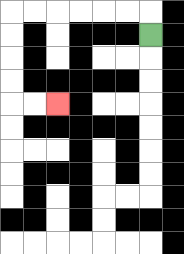{'start': '[6, 1]', 'end': '[2, 4]', 'path_directions': 'U,L,L,L,L,L,L,D,D,D,D,R,R', 'path_coordinates': '[[6, 1], [6, 0], [5, 0], [4, 0], [3, 0], [2, 0], [1, 0], [0, 0], [0, 1], [0, 2], [0, 3], [0, 4], [1, 4], [2, 4]]'}